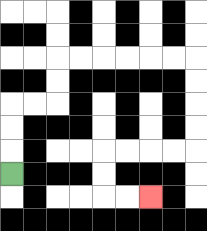{'start': '[0, 7]', 'end': '[6, 8]', 'path_directions': 'U,U,U,R,R,U,U,R,R,R,R,R,R,D,D,D,D,L,L,L,L,D,D,R,R', 'path_coordinates': '[[0, 7], [0, 6], [0, 5], [0, 4], [1, 4], [2, 4], [2, 3], [2, 2], [3, 2], [4, 2], [5, 2], [6, 2], [7, 2], [8, 2], [8, 3], [8, 4], [8, 5], [8, 6], [7, 6], [6, 6], [5, 6], [4, 6], [4, 7], [4, 8], [5, 8], [6, 8]]'}